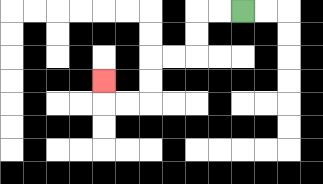{'start': '[10, 0]', 'end': '[4, 3]', 'path_directions': 'L,L,D,D,L,L,D,D,L,L,U', 'path_coordinates': '[[10, 0], [9, 0], [8, 0], [8, 1], [8, 2], [7, 2], [6, 2], [6, 3], [6, 4], [5, 4], [4, 4], [4, 3]]'}